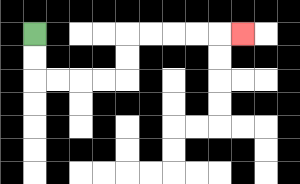{'start': '[1, 1]', 'end': '[10, 1]', 'path_directions': 'D,D,R,R,R,R,U,U,R,R,R,R,R', 'path_coordinates': '[[1, 1], [1, 2], [1, 3], [2, 3], [3, 3], [4, 3], [5, 3], [5, 2], [5, 1], [6, 1], [7, 1], [8, 1], [9, 1], [10, 1]]'}